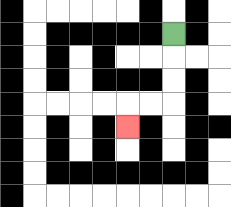{'start': '[7, 1]', 'end': '[5, 5]', 'path_directions': 'D,D,D,L,L,D', 'path_coordinates': '[[7, 1], [7, 2], [7, 3], [7, 4], [6, 4], [5, 4], [5, 5]]'}